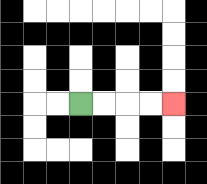{'start': '[3, 4]', 'end': '[7, 4]', 'path_directions': 'R,R,R,R', 'path_coordinates': '[[3, 4], [4, 4], [5, 4], [6, 4], [7, 4]]'}